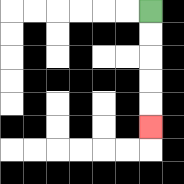{'start': '[6, 0]', 'end': '[6, 5]', 'path_directions': 'D,D,D,D,D', 'path_coordinates': '[[6, 0], [6, 1], [6, 2], [6, 3], [6, 4], [6, 5]]'}